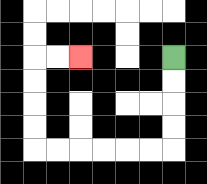{'start': '[7, 2]', 'end': '[3, 2]', 'path_directions': 'D,D,D,D,L,L,L,L,L,L,U,U,U,U,R,R', 'path_coordinates': '[[7, 2], [7, 3], [7, 4], [7, 5], [7, 6], [6, 6], [5, 6], [4, 6], [3, 6], [2, 6], [1, 6], [1, 5], [1, 4], [1, 3], [1, 2], [2, 2], [3, 2]]'}